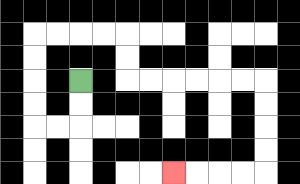{'start': '[3, 3]', 'end': '[7, 7]', 'path_directions': 'D,D,L,L,U,U,U,U,R,R,R,R,D,D,R,R,R,R,R,R,D,D,D,D,L,L,L,L', 'path_coordinates': '[[3, 3], [3, 4], [3, 5], [2, 5], [1, 5], [1, 4], [1, 3], [1, 2], [1, 1], [2, 1], [3, 1], [4, 1], [5, 1], [5, 2], [5, 3], [6, 3], [7, 3], [8, 3], [9, 3], [10, 3], [11, 3], [11, 4], [11, 5], [11, 6], [11, 7], [10, 7], [9, 7], [8, 7], [7, 7]]'}